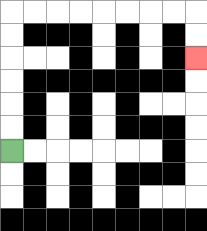{'start': '[0, 6]', 'end': '[8, 2]', 'path_directions': 'U,U,U,U,U,U,R,R,R,R,R,R,R,R,D,D', 'path_coordinates': '[[0, 6], [0, 5], [0, 4], [0, 3], [0, 2], [0, 1], [0, 0], [1, 0], [2, 0], [3, 0], [4, 0], [5, 0], [6, 0], [7, 0], [8, 0], [8, 1], [8, 2]]'}